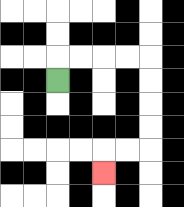{'start': '[2, 3]', 'end': '[4, 7]', 'path_directions': 'U,R,R,R,R,D,D,D,D,L,L,D', 'path_coordinates': '[[2, 3], [2, 2], [3, 2], [4, 2], [5, 2], [6, 2], [6, 3], [6, 4], [6, 5], [6, 6], [5, 6], [4, 6], [4, 7]]'}